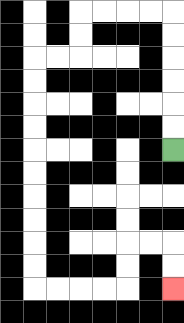{'start': '[7, 6]', 'end': '[7, 12]', 'path_directions': 'U,U,U,U,U,U,L,L,L,L,D,D,L,L,D,D,D,D,D,D,D,D,D,D,R,R,R,R,U,U,R,R,D,D', 'path_coordinates': '[[7, 6], [7, 5], [7, 4], [7, 3], [7, 2], [7, 1], [7, 0], [6, 0], [5, 0], [4, 0], [3, 0], [3, 1], [3, 2], [2, 2], [1, 2], [1, 3], [1, 4], [1, 5], [1, 6], [1, 7], [1, 8], [1, 9], [1, 10], [1, 11], [1, 12], [2, 12], [3, 12], [4, 12], [5, 12], [5, 11], [5, 10], [6, 10], [7, 10], [7, 11], [7, 12]]'}